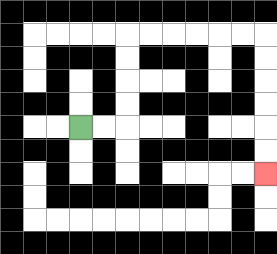{'start': '[3, 5]', 'end': '[11, 7]', 'path_directions': 'R,R,U,U,U,U,R,R,R,R,R,R,D,D,D,D,D,D', 'path_coordinates': '[[3, 5], [4, 5], [5, 5], [5, 4], [5, 3], [5, 2], [5, 1], [6, 1], [7, 1], [8, 1], [9, 1], [10, 1], [11, 1], [11, 2], [11, 3], [11, 4], [11, 5], [11, 6], [11, 7]]'}